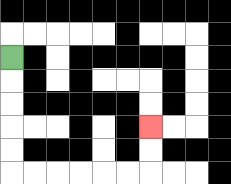{'start': '[0, 2]', 'end': '[6, 5]', 'path_directions': 'D,D,D,D,D,R,R,R,R,R,R,U,U', 'path_coordinates': '[[0, 2], [0, 3], [0, 4], [0, 5], [0, 6], [0, 7], [1, 7], [2, 7], [3, 7], [4, 7], [5, 7], [6, 7], [6, 6], [6, 5]]'}